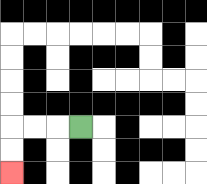{'start': '[3, 5]', 'end': '[0, 7]', 'path_directions': 'L,L,L,D,D', 'path_coordinates': '[[3, 5], [2, 5], [1, 5], [0, 5], [0, 6], [0, 7]]'}